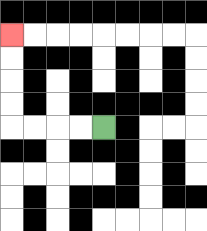{'start': '[4, 5]', 'end': '[0, 1]', 'path_directions': 'L,L,L,L,U,U,U,U', 'path_coordinates': '[[4, 5], [3, 5], [2, 5], [1, 5], [0, 5], [0, 4], [0, 3], [0, 2], [0, 1]]'}